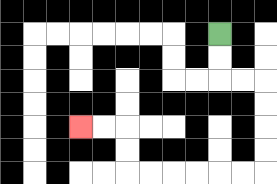{'start': '[9, 1]', 'end': '[3, 5]', 'path_directions': 'D,D,R,R,D,D,D,D,L,L,L,L,L,L,U,U,L,L', 'path_coordinates': '[[9, 1], [9, 2], [9, 3], [10, 3], [11, 3], [11, 4], [11, 5], [11, 6], [11, 7], [10, 7], [9, 7], [8, 7], [7, 7], [6, 7], [5, 7], [5, 6], [5, 5], [4, 5], [3, 5]]'}